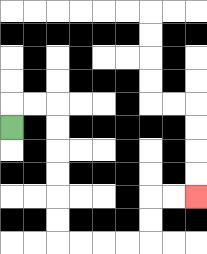{'start': '[0, 5]', 'end': '[8, 8]', 'path_directions': 'U,R,R,D,D,D,D,D,D,R,R,R,R,U,U,R,R', 'path_coordinates': '[[0, 5], [0, 4], [1, 4], [2, 4], [2, 5], [2, 6], [2, 7], [2, 8], [2, 9], [2, 10], [3, 10], [4, 10], [5, 10], [6, 10], [6, 9], [6, 8], [7, 8], [8, 8]]'}